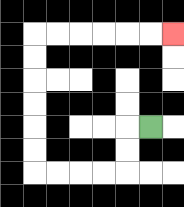{'start': '[6, 5]', 'end': '[7, 1]', 'path_directions': 'L,D,D,L,L,L,L,U,U,U,U,U,U,R,R,R,R,R,R', 'path_coordinates': '[[6, 5], [5, 5], [5, 6], [5, 7], [4, 7], [3, 7], [2, 7], [1, 7], [1, 6], [1, 5], [1, 4], [1, 3], [1, 2], [1, 1], [2, 1], [3, 1], [4, 1], [5, 1], [6, 1], [7, 1]]'}